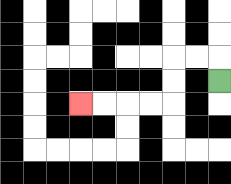{'start': '[9, 3]', 'end': '[3, 4]', 'path_directions': 'U,L,L,D,D,L,L,L,L', 'path_coordinates': '[[9, 3], [9, 2], [8, 2], [7, 2], [7, 3], [7, 4], [6, 4], [5, 4], [4, 4], [3, 4]]'}